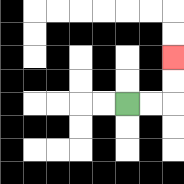{'start': '[5, 4]', 'end': '[7, 2]', 'path_directions': 'R,R,U,U', 'path_coordinates': '[[5, 4], [6, 4], [7, 4], [7, 3], [7, 2]]'}